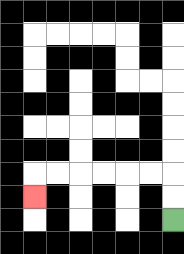{'start': '[7, 9]', 'end': '[1, 8]', 'path_directions': 'U,U,L,L,L,L,L,L,D', 'path_coordinates': '[[7, 9], [7, 8], [7, 7], [6, 7], [5, 7], [4, 7], [3, 7], [2, 7], [1, 7], [1, 8]]'}